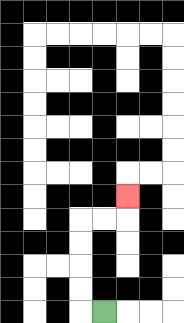{'start': '[4, 13]', 'end': '[5, 8]', 'path_directions': 'L,U,U,U,U,R,R,U', 'path_coordinates': '[[4, 13], [3, 13], [3, 12], [3, 11], [3, 10], [3, 9], [4, 9], [5, 9], [5, 8]]'}